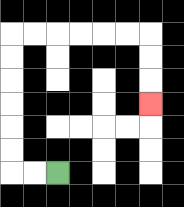{'start': '[2, 7]', 'end': '[6, 4]', 'path_directions': 'L,L,U,U,U,U,U,U,R,R,R,R,R,R,D,D,D', 'path_coordinates': '[[2, 7], [1, 7], [0, 7], [0, 6], [0, 5], [0, 4], [0, 3], [0, 2], [0, 1], [1, 1], [2, 1], [3, 1], [4, 1], [5, 1], [6, 1], [6, 2], [6, 3], [6, 4]]'}